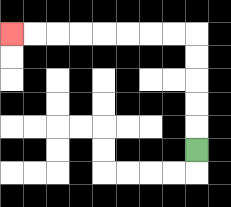{'start': '[8, 6]', 'end': '[0, 1]', 'path_directions': 'U,U,U,U,U,L,L,L,L,L,L,L,L', 'path_coordinates': '[[8, 6], [8, 5], [8, 4], [8, 3], [8, 2], [8, 1], [7, 1], [6, 1], [5, 1], [4, 1], [3, 1], [2, 1], [1, 1], [0, 1]]'}